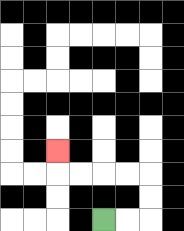{'start': '[4, 9]', 'end': '[2, 6]', 'path_directions': 'R,R,U,U,L,L,L,L,U', 'path_coordinates': '[[4, 9], [5, 9], [6, 9], [6, 8], [6, 7], [5, 7], [4, 7], [3, 7], [2, 7], [2, 6]]'}